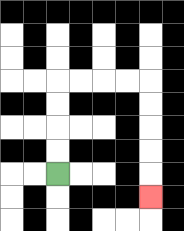{'start': '[2, 7]', 'end': '[6, 8]', 'path_directions': 'U,U,U,U,R,R,R,R,D,D,D,D,D', 'path_coordinates': '[[2, 7], [2, 6], [2, 5], [2, 4], [2, 3], [3, 3], [4, 3], [5, 3], [6, 3], [6, 4], [6, 5], [6, 6], [6, 7], [6, 8]]'}